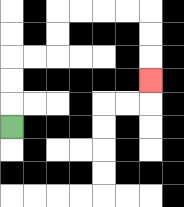{'start': '[0, 5]', 'end': '[6, 3]', 'path_directions': 'U,U,U,R,R,U,U,R,R,R,R,D,D,D', 'path_coordinates': '[[0, 5], [0, 4], [0, 3], [0, 2], [1, 2], [2, 2], [2, 1], [2, 0], [3, 0], [4, 0], [5, 0], [6, 0], [6, 1], [6, 2], [6, 3]]'}